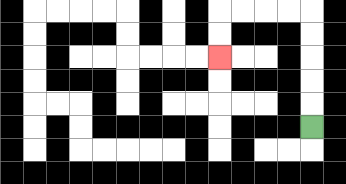{'start': '[13, 5]', 'end': '[9, 2]', 'path_directions': 'U,U,U,U,U,L,L,L,L,D,D', 'path_coordinates': '[[13, 5], [13, 4], [13, 3], [13, 2], [13, 1], [13, 0], [12, 0], [11, 0], [10, 0], [9, 0], [9, 1], [9, 2]]'}